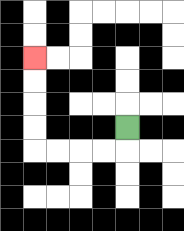{'start': '[5, 5]', 'end': '[1, 2]', 'path_directions': 'D,L,L,L,L,U,U,U,U', 'path_coordinates': '[[5, 5], [5, 6], [4, 6], [3, 6], [2, 6], [1, 6], [1, 5], [1, 4], [1, 3], [1, 2]]'}